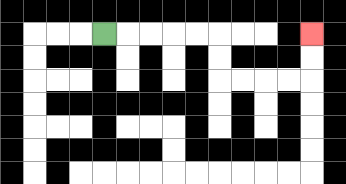{'start': '[4, 1]', 'end': '[13, 1]', 'path_directions': 'R,R,R,R,R,D,D,R,R,R,R,U,U', 'path_coordinates': '[[4, 1], [5, 1], [6, 1], [7, 1], [8, 1], [9, 1], [9, 2], [9, 3], [10, 3], [11, 3], [12, 3], [13, 3], [13, 2], [13, 1]]'}